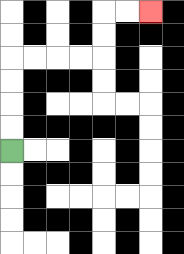{'start': '[0, 6]', 'end': '[6, 0]', 'path_directions': 'U,U,U,U,R,R,R,R,U,U,R,R', 'path_coordinates': '[[0, 6], [0, 5], [0, 4], [0, 3], [0, 2], [1, 2], [2, 2], [3, 2], [4, 2], [4, 1], [4, 0], [5, 0], [6, 0]]'}